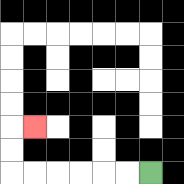{'start': '[6, 7]', 'end': '[1, 5]', 'path_directions': 'L,L,L,L,L,L,U,U,R', 'path_coordinates': '[[6, 7], [5, 7], [4, 7], [3, 7], [2, 7], [1, 7], [0, 7], [0, 6], [0, 5], [1, 5]]'}